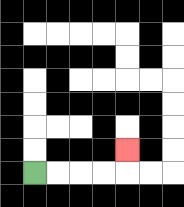{'start': '[1, 7]', 'end': '[5, 6]', 'path_directions': 'R,R,R,R,U', 'path_coordinates': '[[1, 7], [2, 7], [3, 7], [4, 7], [5, 7], [5, 6]]'}